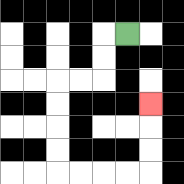{'start': '[5, 1]', 'end': '[6, 4]', 'path_directions': 'L,D,D,L,L,D,D,D,D,R,R,R,R,U,U,U', 'path_coordinates': '[[5, 1], [4, 1], [4, 2], [4, 3], [3, 3], [2, 3], [2, 4], [2, 5], [2, 6], [2, 7], [3, 7], [4, 7], [5, 7], [6, 7], [6, 6], [6, 5], [6, 4]]'}